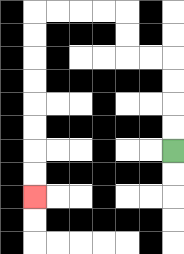{'start': '[7, 6]', 'end': '[1, 8]', 'path_directions': 'U,U,U,U,L,L,U,U,L,L,L,L,D,D,D,D,D,D,D,D', 'path_coordinates': '[[7, 6], [7, 5], [7, 4], [7, 3], [7, 2], [6, 2], [5, 2], [5, 1], [5, 0], [4, 0], [3, 0], [2, 0], [1, 0], [1, 1], [1, 2], [1, 3], [1, 4], [1, 5], [1, 6], [1, 7], [1, 8]]'}